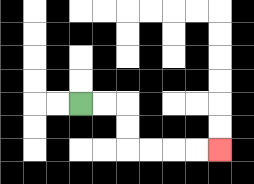{'start': '[3, 4]', 'end': '[9, 6]', 'path_directions': 'R,R,D,D,R,R,R,R', 'path_coordinates': '[[3, 4], [4, 4], [5, 4], [5, 5], [5, 6], [6, 6], [7, 6], [8, 6], [9, 6]]'}